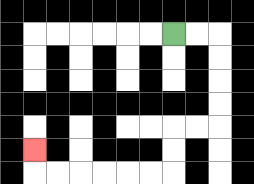{'start': '[7, 1]', 'end': '[1, 6]', 'path_directions': 'R,R,D,D,D,D,L,L,D,D,L,L,L,L,L,L,U', 'path_coordinates': '[[7, 1], [8, 1], [9, 1], [9, 2], [9, 3], [9, 4], [9, 5], [8, 5], [7, 5], [7, 6], [7, 7], [6, 7], [5, 7], [4, 7], [3, 7], [2, 7], [1, 7], [1, 6]]'}